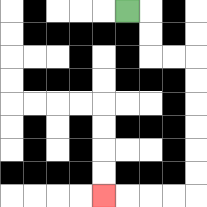{'start': '[5, 0]', 'end': '[4, 8]', 'path_directions': 'R,D,D,R,R,D,D,D,D,D,D,L,L,L,L', 'path_coordinates': '[[5, 0], [6, 0], [6, 1], [6, 2], [7, 2], [8, 2], [8, 3], [8, 4], [8, 5], [8, 6], [8, 7], [8, 8], [7, 8], [6, 8], [5, 8], [4, 8]]'}